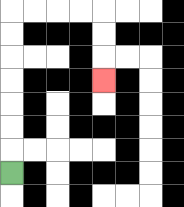{'start': '[0, 7]', 'end': '[4, 3]', 'path_directions': 'U,U,U,U,U,U,U,R,R,R,R,D,D,D', 'path_coordinates': '[[0, 7], [0, 6], [0, 5], [0, 4], [0, 3], [0, 2], [0, 1], [0, 0], [1, 0], [2, 0], [3, 0], [4, 0], [4, 1], [4, 2], [4, 3]]'}